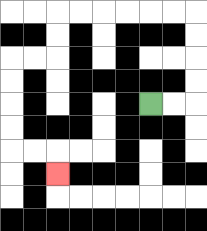{'start': '[6, 4]', 'end': '[2, 7]', 'path_directions': 'R,R,U,U,U,U,L,L,L,L,L,L,D,D,L,L,D,D,D,D,R,R,D', 'path_coordinates': '[[6, 4], [7, 4], [8, 4], [8, 3], [8, 2], [8, 1], [8, 0], [7, 0], [6, 0], [5, 0], [4, 0], [3, 0], [2, 0], [2, 1], [2, 2], [1, 2], [0, 2], [0, 3], [0, 4], [0, 5], [0, 6], [1, 6], [2, 6], [2, 7]]'}